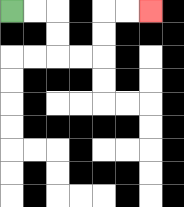{'start': '[0, 0]', 'end': '[6, 0]', 'path_directions': 'R,R,D,D,R,R,U,U,R,R', 'path_coordinates': '[[0, 0], [1, 0], [2, 0], [2, 1], [2, 2], [3, 2], [4, 2], [4, 1], [4, 0], [5, 0], [6, 0]]'}